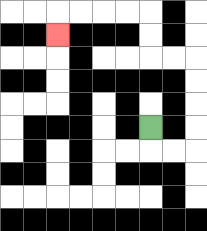{'start': '[6, 5]', 'end': '[2, 1]', 'path_directions': 'D,R,R,U,U,U,U,L,L,U,U,L,L,L,L,D', 'path_coordinates': '[[6, 5], [6, 6], [7, 6], [8, 6], [8, 5], [8, 4], [8, 3], [8, 2], [7, 2], [6, 2], [6, 1], [6, 0], [5, 0], [4, 0], [3, 0], [2, 0], [2, 1]]'}